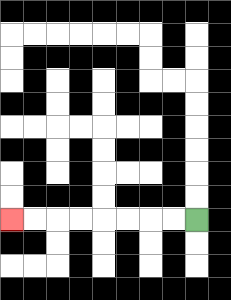{'start': '[8, 9]', 'end': '[0, 9]', 'path_directions': 'L,L,L,L,L,L,L,L', 'path_coordinates': '[[8, 9], [7, 9], [6, 9], [5, 9], [4, 9], [3, 9], [2, 9], [1, 9], [0, 9]]'}